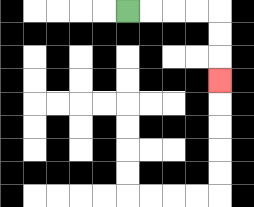{'start': '[5, 0]', 'end': '[9, 3]', 'path_directions': 'R,R,R,R,D,D,D', 'path_coordinates': '[[5, 0], [6, 0], [7, 0], [8, 0], [9, 0], [9, 1], [9, 2], [9, 3]]'}